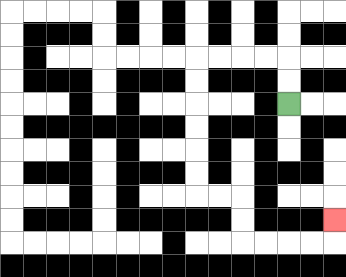{'start': '[12, 4]', 'end': '[14, 9]', 'path_directions': 'U,U,L,L,L,L,D,D,D,D,D,D,R,R,D,D,R,R,R,R,U', 'path_coordinates': '[[12, 4], [12, 3], [12, 2], [11, 2], [10, 2], [9, 2], [8, 2], [8, 3], [8, 4], [8, 5], [8, 6], [8, 7], [8, 8], [9, 8], [10, 8], [10, 9], [10, 10], [11, 10], [12, 10], [13, 10], [14, 10], [14, 9]]'}